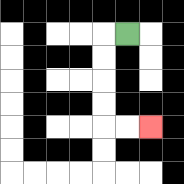{'start': '[5, 1]', 'end': '[6, 5]', 'path_directions': 'L,D,D,D,D,R,R', 'path_coordinates': '[[5, 1], [4, 1], [4, 2], [4, 3], [4, 4], [4, 5], [5, 5], [6, 5]]'}